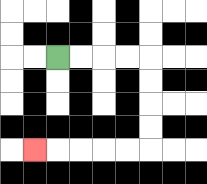{'start': '[2, 2]', 'end': '[1, 6]', 'path_directions': 'R,R,R,R,D,D,D,D,L,L,L,L,L', 'path_coordinates': '[[2, 2], [3, 2], [4, 2], [5, 2], [6, 2], [6, 3], [6, 4], [6, 5], [6, 6], [5, 6], [4, 6], [3, 6], [2, 6], [1, 6]]'}